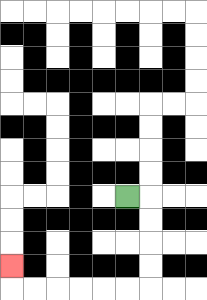{'start': '[5, 8]', 'end': '[0, 11]', 'path_directions': 'R,D,D,D,D,L,L,L,L,L,L,U', 'path_coordinates': '[[5, 8], [6, 8], [6, 9], [6, 10], [6, 11], [6, 12], [5, 12], [4, 12], [3, 12], [2, 12], [1, 12], [0, 12], [0, 11]]'}